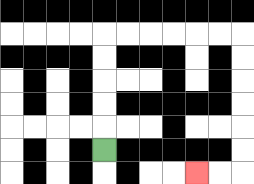{'start': '[4, 6]', 'end': '[8, 7]', 'path_directions': 'U,U,U,U,U,R,R,R,R,R,R,D,D,D,D,D,D,L,L', 'path_coordinates': '[[4, 6], [4, 5], [4, 4], [4, 3], [4, 2], [4, 1], [5, 1], [6, 1], [7, 1], [8, 1], [9, 1], [10, 1], [10, 2], [10, 3], [10, 4], [10, 5], [10, 6], [10, 7], [9, 7], [8, 7]]'}